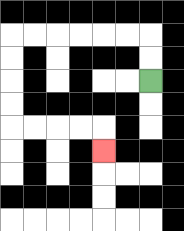{'start': '[6, 3]', 'end': '[4, 6]', 'path_directions': 'U,U,L,L,L,L,L,L,D,D,D,D,R,R,R,R,D', 'path_coordinates': '[[6, 3], [6, 2], [6, 1], [5, 1], [4, 1], [3, 1], [2, 1], [1, 1], [0, 1], [0, 2], [0, 3], [0, 4], [0, 5], [1, 5], [2, 5], [3, 5], [4, 5], [4, 6]]'}